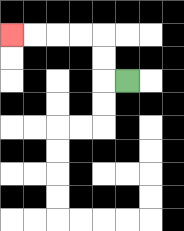{'start': '[5, 3]', 'end': '[0, 1]', 'path_directions': 'L,U,U,L,L,L,L', 'path_coordinates': '[[5, 3], [4, 3], [4, 2], [4, 1], [3, 1], [2, 1], [1, 1], [0, 1]]'}